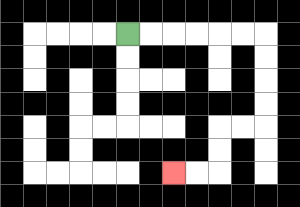{'start': '[5, 1]', 'end': '[7, 7]', 'path_directions': 'R,R,R,R,R,R,D,D,D,D,L,L,D,D,L,L', 'path_coordinates': '[[5, 1], [6, 1], [7, 1], [8, 1], [9, 1], [10, 1], [11, 1], [11, 2], [11, 3], [11, 4], [11, 5], [10, 5], [9, 5], [9, 6], [9, 7], [8, 7], [7, 7]]'}